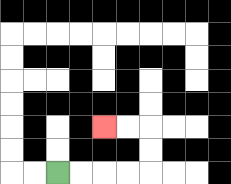{'start': '[2, 7]', 'end': '[4, 5]', 'path_directions': 'R,R,R,R,U,U,L,L', 'path_coordinates': '[[2, 7], [3, 7], [4, 7], [5, 7], [6, 7], [6, 6], [6, 5], [5, 5], [4, 5]]'}